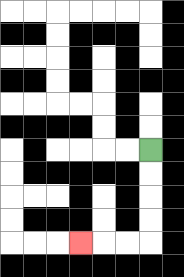{'start': '[6, 6]', 'end': '[3, 10]', 'path_directions': 'D,D,D,D,L,L,L', 'path_coordinates': '[[6, 6], [6, 7], [6, 8], [6, 9], [6, 10], [5, 10], [4, 10], [3, 10]]'}